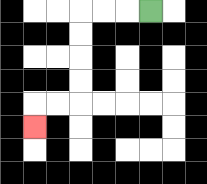{'start': '[6, 0]', 'end': '[1, 5]', 'path_directions': 'L,L,L,D,D,D,D,L,L,D', 'path_coordinates': '[[6, 0], [5, 0], [4, 0], [3, 0], [3, 1], [3, 2], [3, 3], [3, 4], [2, 4], [1, 4], [1, 5]]'}